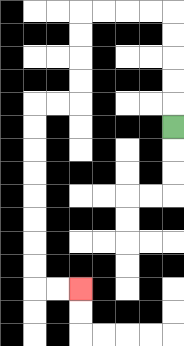{'start': '[7, 5]', 'end': '[3, 12]', 'path_directions': 'U,U,U,U,U,L,L,L,L,D,D,D,D,L,L,D,D,D,D,D,D,D,D,R,R', 'path_coordinates': '[[7, 5], [7, 4], [7, 3], [7, 2], [7, 1], [7, 0], [6, 0], [5, 0], [4, 0], [3, 0], [3, 1], [3, 2], [3, 3], [3, 4], [2, 4], [1, 4], [1, 5], [1, 6], [1, 7], [1, 8], [1, 9], [1, 10], [1, 11], [1, 12], [2, 12], [3, 12]]'}